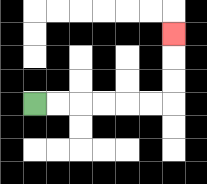{'start': '[1, 4]', 'end': '[7, 1]', 'path_directions': 'R,R,R,R,R,R,U,U,U', 'path_coordinates': '[[1, 4], [2, 4], [3, 4], [4, 4], [5, 4], [6, 4], [7, 4], [7, 3], [7, 2], [7, 1]]'}